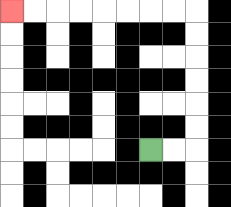{'start': '[6, 6]', 'end': '[0, 0]', 'path_directions': 'R,R,U,U,U,U,U,U,L,L,L,L,L,L,L,L', 'path_coordinates': '[[6, 6], [7, 6], [8, 6], [8, 5], [8, 4], [8, 3], [8, 2], [8, 1], [8, 0], [7, 0], [6, 0], [5, 0], [4, 0], [3, 0], [2, 0], [1, 0], [0, 0]]'}